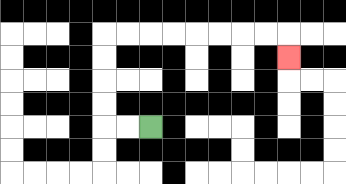{'start': '[6, 5]', 'end': '[12, 2]', 'path_directions': 'L,L,U,U,U,U,R,R,R,R,R,R,R,R,D', 'path_coordinates': '[[6, 5], [5, 5], [4, 5], [4, 4], [4, 3], [4, 2], [4, 1], [5, 1], [6, 1], [7, 1], [8, 1], [9, 1], [10, 1], [11, 1], [12, 1], [12, 2]]'}